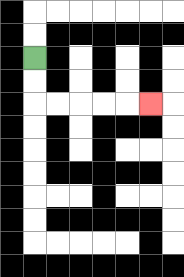{'start': '[1, 2]', 'end': '[6, 4]', 'path_directions': 'D,D,R,R,R,R,R', 'path_coordinates': '[[1, 2], [1, 3], [1, 4], [2, 4], [3, 4], [4, 4], [5, 4], [6, 4]]'}